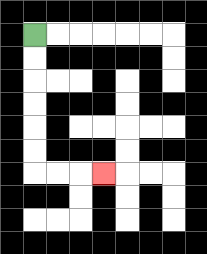{'start': '[1, 1]', 'end': '[4, 7]', 'path_directions': 'D,D,D,D,D,D,R,R,R', 'path_coordinates': '[[1, 1], [1, 2], [1, 3], [1, 4], [1, 5], [1, 6], [1, 7], [2, 7], [3, 7], [4, 7]]'}